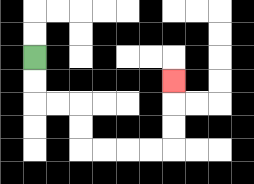{'start': '[1, 2]', 'end': '[7, 3]', 'path_directions': 'D,D,R,R,D,D,R,R,R,R,U,U,U', 'path_coordinates': '[[1, 2], [1, 3], [1, 4], [2, 4], [3, 4], [3, 5], [3, 6], [4, 6], [5, 6], [6, 6], [7, 6], [7, 5], [7, 4], [7, 3]]'}